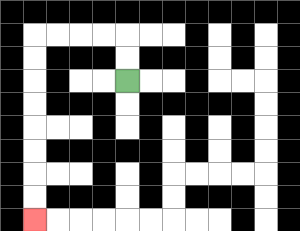{'start': '[5, 3]', 'end': '[1, 9]', 'path_directions': 'U,U,L,L,L,L,D,D,D,D,D,D,D,D', 'path_coordinates': '[[5, 3], [5, 2], [5, 1], [4, 1], [3, 1], [2, 1], [1, 1], [1, 2], [1, 3], [1, 4], [1, 5], [1, 6], [1, 7], [1, 8], [1, 9]]'}